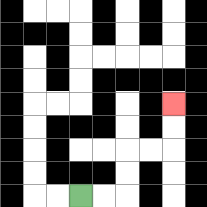{'start': '[3, 8]', 'end': '[7, 4]', 'path_directions': 'R,R,U,U,R,R,U,U', 'path_coordinates': '[[3, 8], [4, 8], [5, 8], [5, 7], [5, 6], [6, 6], [7, 6], [7, 5], [7, 4]]'}